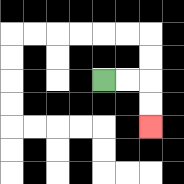{'start': '[4, 3]', 'end': '[6, 5]', 'path_directions': 'R,R,D,D', 'path_coordinates': '[[4, 3], [5, 3], [6, 3], [6, 4], [6, 5]]'}